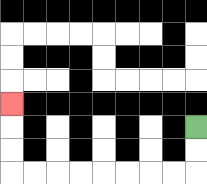{'start': '[8, 5]', 'end': '[0, 4]', 'path_directions': 'D,D,L,L,L,L,L,L,L,L,U,U,U', 'path_coordinates': '[[8, 5], [8, 6], [8, 7], [7, 7], [6, 7], [5, 7], [4, 7], [3, 7], [2, 7], [1, 7], [0, 7], [0, 6], [0, 5], [0, 4]]'}